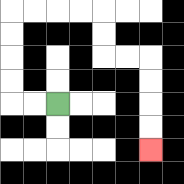{'start': '[2, 4]', 'end': '[6, 6]', 'path_directions': 'L,L,U,U,U,U,R,R,R,R,D,D,R,R,D,D,D,D', 'path_coordinates': '[[2, 4], [1, 4], [0, 4], [0, 3], [0, 2], [0, 1], [0, 0], [1, 0], [2, 0], [3, 0], [4, 0], [4, 1], [4, 2], [5, 2], [6, 2], [6, 3], [6, 4], [6, 5], [6, 6]]'}